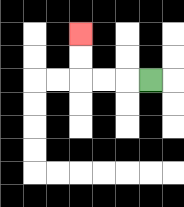{'start': '[6, 3]', 'end': '[3, 1]', 'path_directions': 'L,L,L,U,U', 'path_coordinates': '[[6, 3], [5, 3], [4, 3], [3, 3], [3, 2], [3, 1]]'}